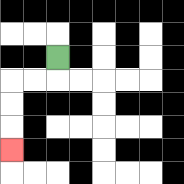{'start': '[2, 2]', 'end': '[0, 6]', 'path_directions': 'D,L,L,D,D,D', 'path_coordinates': '[[2, 2], [2, 3], [1, 3], [0, 3], [0, 4], [0, 5], [0, 6]]'}